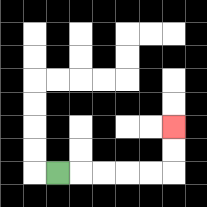{'start': '[2, 7]', 'end': '[7, 5]', 'path_directions': 'R,R,R,R,R,U,U', 'path_coordinates': '[[2, 7], [3, 7], [4, 7], [5, 7], [6, 7], [7, 7], [7, 6], [7, 5]]'}